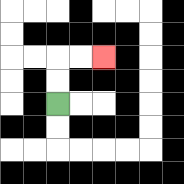{'start': '[2, 4]', 'end': '[4, 2]', 'path_directions': 'U,U,R,R', 'path_coordinates': '[[2, 4], [2, 3], [2, 2], [3, 2], [4, 2]]'}